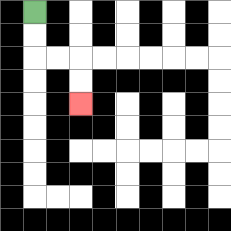{'start': '[1, 0]', 'end': '[3, 4]', 'path_directions': 'D,D,R,R,D,D', 'path_coordinates': '[[1, 0], [1, 1], [1, 2], [2, 2], [3, 2], [3, 3], [3, 4]]'}